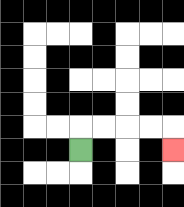{'start': '[3, 6]', 'end': '[7, 6]', 'path_directions': 'U,R,R,R,R,D', 'path_coordinates': '[[3, 6], [3, 5], [4, 5], [5, 5], [6, 5], [7, 5], [7, 6]]'}